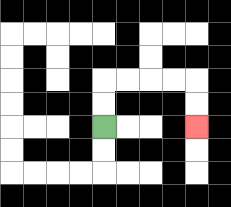{'start': '[4, 5]', 'end': '[8, 5]', 'path_directions': 'U,U,R,R,R,R,D,D', 'path_coordinates': '[[4, 5], [4, 4], [4, 3], [5, 3], [6, 3], [7, 3], [8, 3], [8, 4], [8, 5]]'}